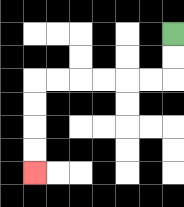{'start': '[7, 1]', 'end': '[1, 7]', 'path_directions': 'D,D,L,L,L,L,L,L,D,D,D,D', 'path_coordinates': '[[7, 1], [7, 2], [7, 3], [6, 3], [5, 3], [4, 3], [3, 3], [2, 3], [1, 3], [1, 4], [1, 5], [1, 6], [1, 7]]'}